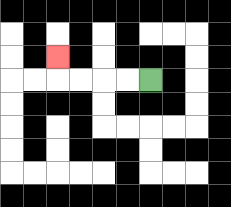{'start': '[6, 3]', 'end': '[2, 2]', 'path_directions': 'L,L,L,L,U', 'path_coordinates': '[[6, 3], [5, 3], [4, 3], [3, 3], [2, 3], [2, 2]]'}